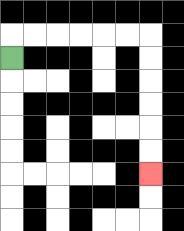{'start': '[0, 2]', 'end': '[6, 7]', 'path_directions': 'U,R,R,R,R,R,R,D,D,D,D,D,D', 'path_coordinates': '[[0, 2], [0, 1], [1, 1], [2, 1], [3, 1], [4, 1], [5, 1], [6, 1], [6, 2], [6, 3], [6, 4], [6, 5], [6, 6], [6, 7]]'}